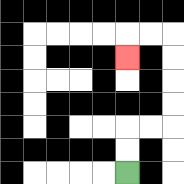{'start': '[5, 7]', 'end': '[5, 2]', 'path_directions': 'U,U,R,R,U,U,U,U,L,L,D', 'path_coordinates': '[[5, 7], [5, 6], [5, 5], [6, 5], [7, 5], [7, 4], [7, 3], [7, 2], [7, 1], [6, 1], [5, 1], [5, 2]]'}